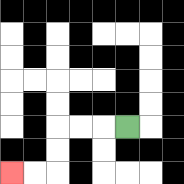{'start': '[5, 5]', 'end': '[0, 7]', 'path_directions': 'L,L,L,D,D,L,L', 'path_coordinates': '[[5, 5], [4, 5], [3, 5], [2, 5], [2, 6], [2, 7], [1, 7], [0, 7]]'}